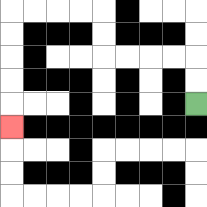{'start': '[8, 4]', 'end': '[0, 5]', 'path_directions': 'U,U,L,L,L,L,U,U,L,L,L,L,D,D,D,D,D', 'path_coordinates': '[[8, 4], [8, 3], [8, 2], [7, 2], [6, 2], [5, 2], [4, 2], [4, 1], [4, 0], [3, 0], [2, 0], [1, 0], [0, 0], [0, 1], [0, 2], [0, 3], [0, 4], [0, 5]]'}